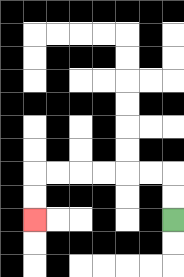{'start': '[7, 9]', 'end': '[1, 9]', 'path_directions': 'U,U,L,L,L,L,L,L,D,D', 'path_coordinates': '[[7, 9], [7, 8], [7, 7], [6, 7], [5, 7], [4, 7], [3, 7], [2, 7], [1, 7], [1, 8], [1, 9]]'}